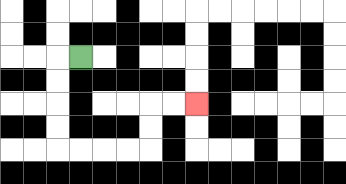{'start': '[3, 2]', 'end': '[8, 4]', 'path_directions': 'L,D,D,D,D,R,R,R,R,U,U,R,R', 'path_coordinates': '[[3, 2], [2, 2], [2, 3], [2, 4], [2, 5], [2, 6], [3, 6], [4, 6], [5, 6], [6, 6], [6, 5], [6, 4], [7, 4], [8, 4]]'}